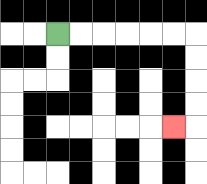{'start': '[2, 1]', 'end': '[7, 5]', 'path_directions': 'R,R,R,R,R,R,D,D,D,D,L', 'path_coordinates': '[[2, 1], [3, 1], [4, 1], [5, 1], [6, 1], [7, 1], [8, 1], [8, 2], [8, 3], [8, 4], [8, 5], [7, 5]]'}